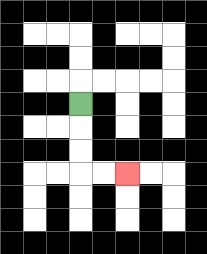{'start': '[3, 4]', 'end': '[5, 7]', 'path_directions': 'D,D,D,R,R', 'path_coordinates': '[[3, 4], [3, 5], [3, 6], [3, 7], [4, 7], [5, 7]]'}